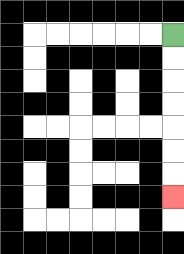{'start': '[7, 1]', 'end': '[7, 8]', 'path_directions': 'D,D,D,D,D,D,D', 'path_coordinates': '[[7, 1], [7, 2], [7, 3], [7, 4], [7, 5], [7, 6], [7, 7], [7, 8]]'}